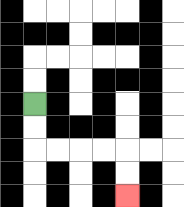{'start': '[1, 4]', 'end': '[5, 8]', 'path_directions': 'D,D,R,R,R,R,D,D', 'path_coordinates': '[[1, 4], [1, 5], [1, 6], [2, 6], [3, 6], [4, 6], [5, 6], [5, 7], [5, 8]]'}